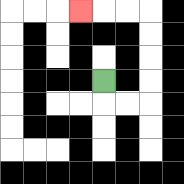{'start': '[4, 3]', 'end': '[3, 0]', 'path_directions': 'D,R,R,U,U,U,U,L,L,L', 'path_coordinates': '[[4, 3], [4, 4], [5, 4], [6, 4], [6, 3], [6, 2], [6, 1], [6, 0], [5, 0], [4, 0], [3, 0]]'}